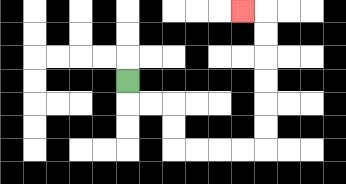{'start': '[5, 3]', 'end': '[10, 0]', 'path_directions': 'D,R,R,D,D,R,R,R,R,U,U,U,U,U,U,L', 'path_coordinates': '[[5, 3], [5, 4], [6, 4], [7, 4], [7, 5], [7, 6], [8, 6], [9, 6], [10, 6], [11, 6], [11, 5], [11, 4], [11, 3], [11, 2], [11, 1], [11, 0], [10, 0]]'}